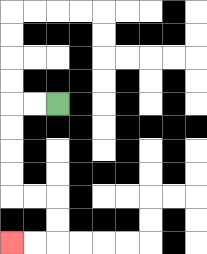{'start': '[2, 4]', 'end': '[0, 10]', 'path_directions': 'L,L,D,D,D,D,R,R,D,D,L,L', 'path_coordinates': '[[2, 4], [1, 4], [0, 4], [0, 5], [0, 6], [0, 7], [0, 8], [1, 8], [2, 8], [2, 9], [2, 10], [1, 10], [0, 10]]'}